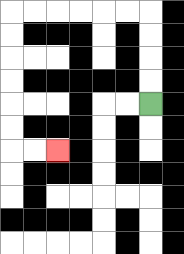{'start': '[6, 4]', 'end': '[2, 6]', 'path_directions': 'U,U,U,U,L,L,L,L,L,L,D,D,D,D,D,D,R,R', 'path_coordinates': '[[6, 4], [6, 3], [6, 2], [6, 1], [6, 0], [5, 0], [4, 0], [3, 0], [2, 0], [1, 0], [0, 0], [0, 1], [0, 2], [0, 3], [0, 4], [0, 5], [0, 6], [1, 6], [2, 6]]'}